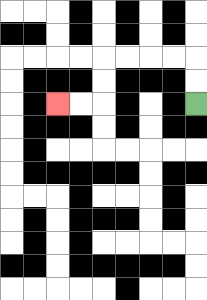{'start': '[8, 4]', 'end': '[2, 4]', 'path_directions': 'U,U,L,L,L,L,D,D,L,L', 'path_coordinates': '[[8, 4], [8, 3], [8, 2], [7, 2], [6, 2], [5, 2], [4, 2], [4, 3], [4, 4], [3, 4], [2, 4]]'}